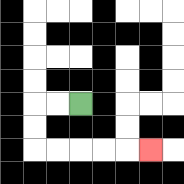{'start': '[3, 4]', 'end': '[6, 6]', 'path_directions': 'L,L,D,D,R,R,R,R,R', 'path_coordinates': '[[3, 4], [2, 4], [1, 4], [1, 5], [1, 6], [2, 6], [3, 6], [4, 6], [5, 6], [6, 6]]'}